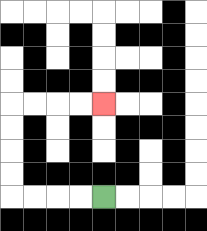{'start': '[4, 8]', 'end': '[4, 4]', 'path_directions': 'L,L,L,L,U,U,U,U,R,R,R,R', 'path_coordinates': '[[4, 8], [3, 8], [2, 8], [1, 8], [0, 8], [0, 7], [0, 6], [0, 5], [0, 4], [1, 4], [2, 4], [3, 4], [4, 4]]'}